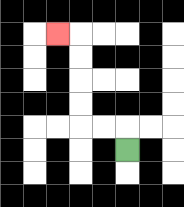{'start': '[5, 6]', 'end': '[2, 1]', 'path_directions': 'U,L,L,U,U,U,U,L', 'path_coordinates': '[[5, 6], [5, 5], [4, 5], [3, 5], [3, 4], [3, 3], [3, 2], [3, 1], [2, 1]]'}